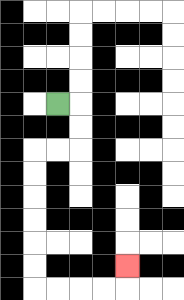{'start': '[2, 4]', 'end': '[5, 11]', 'path_directions': 'R,D,D,L,L,D,D,D,D,D,D,R,R,R,R,U', 'path_coordinates': '[[2, 4], [3, 4], [3, 5], [3, 6], [2, 6], [1, 6], [1, 7], [1, 8], [1, 9], [1, 10], [1, 11], [1, 12], [2, 12], [3, 12], [4, 12], [5, 12], [5, 11]]'}